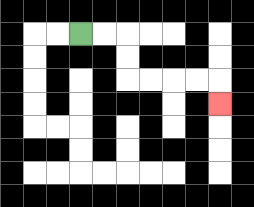{'start': '[3, 1]', 'end': '[9, 4]', 'path_directions': 'R,R,D,D,R,R,R,R,D', 'path_coordinates': '[[3, 1], [4, 1], [5, 1], [5, 2], [5, 3], [6, 3], [7, 3], [8, 3], [9, 3], [9, 4]]'}